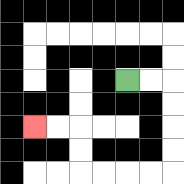{'start': '[5, 3]', 'end': '[1, 5]', 'path_directions': 'R,R,D,D,D,D,L,L,L,L,U,U,L,L', 'path_coordinates': '[[5, 3], [6, 3], [7, 3], [7, 4], [7, 5], [7, 6], [7, 7], [6, 7], [5, 7], [4, 7], [3, 7], [3, 6], [3, 5], [2, 5], [1, 5]]'}